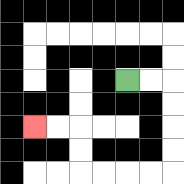{'start': '[5, 3]', 'end': '[1, 5]', 'path_directions': 'R,R,D,D,D,D,L,L,L,L,U,U,L,L', 'path_coordinates': '[[5, 3], [6, 3], [7, 3], [7, 4], [7, 5], [7, 6], [7, 7], [6, 7], [5, 7], [4, 7], [3, 7], [3, 6], [3, 5], [2, 5], [1, 5]]'}